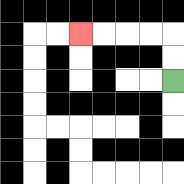{'start': '[7, 3]', 'end': '[3, 1]', 'path_directions': 'U,U,L,L,L,L', 'path_coordinates': '[[7, 3], [7, 2], [7, 1], [6, 1], [5, 1], [4, 1], [3, 1]]'}